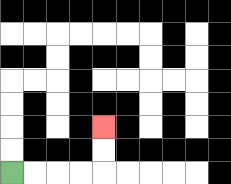{'start': '[0, 7]', 'end': '[4, 5]', 'path_directions': 'R,R,R,R,U,U', 'path_coordinates': '[[0, 7], [1, 7], [2, 7], [3, 7], [4, 7], [4, 6], [4, 5]]'}